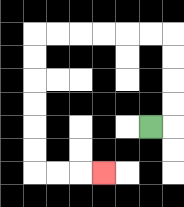{'start': '[6, 5]', 'end': '[4, 7]', 'path_directions': 'R,U,U,U,U,L,L,L,L,L,L,D,D,D,D,D,D,R,R,R', 'path_coordinates': '[[6, 5], [7, 5], [7, 4], [7, 3], [7, 2], [7, 1], [6, 1], [5, 1], [4, 1], [3, 1], [2, 1], [1, 1], [1, 2], [1, 3], [1, 4], [1, 5], [1, 6], [1, 7], [2, 7], [3, 7], [4, 7]]'}